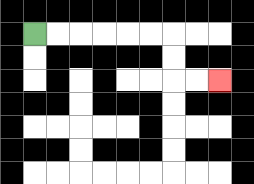{'start': '[1, 1]', 'end': '[9, 3]', 'path_directions': 'R,R,R,R,R,R,D,D,R,R', 'path_coordinates': '[[1, 1], [2, 1], [3, 1], [4, 1], [5, 1], [6, 1], [7, 1], [7, 2], [7, 3], [8, 3], [9, 3]]'}